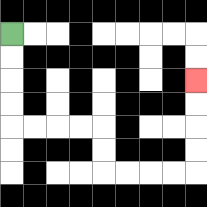{'start': '[0, 1]', 'end': '[8, 3]', 'path_directions': 'D,D,D,D,R,R,R,R,D,D,R,R,R,R,U,U,U,U', 'path_coordinates': '[[0, 1], [0, 2], [0, 3], [0, 4], [0, 5], [1, 5], [2, 5], [3, 5], [4, 5], [4, 6], [4, 7], [5, 7], [6, 7], [7, 7], [8, 7], [8, 6], [8, 5], [8, 4], [8, 3]]'}